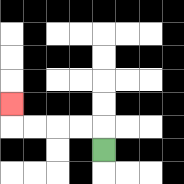{'start': '[4, 6]', 'end': '[0, 4]', 'path_directions': 'U,L,L,L,L,U', 'path_coordinates': '[[4, 6], [4, 5], [3, 5], [2, 5], [1, 5], [0, 5], [0, 4]]'}